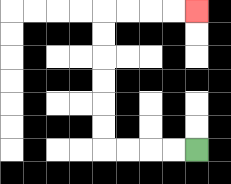{'start': '[8, 6]', 'end': '[8, 0]', 'path_directions': 'L,L,L,L,U,U,U,U,U,U,R,R,R,R', 'path_coordinates': '[[8, 6], [7, 6], [6, 6], [5, 6], [4, 6], [4, 5], [4, 4], [4, 3], [4, 2], [4, 1], [4, 0], [5, 0], [6, 0], [7, 0], [8, 0]]'}